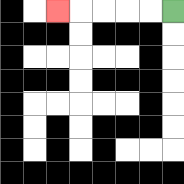{'start': '[7, 0]', 'end': '[2, 0]', 'path_directions': 'L,L,L,L,L', 'path_coordinates': '[[7, 0], [6, 0], [5, 0], [4, 0], [3, 0], [2, 0]]'}